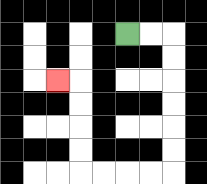{'start': '[5, 1]', 'end': '[2, 3]', 'path_directions': 'R,R,D,D,D,D,D,D,L,L,L,L,U,U,U,U,L', 'path_coordinates': '[[5, 1], [6, 1], [7, 1], [7, 2], [7, 3], [7, 4], [7, 5], [7, 6], [7, 7], [6, 7], [5, 7], [4, 7], [3, 7], [3, 6], [3, 5], [3, 4], [3, 3], [2, 3]]'}